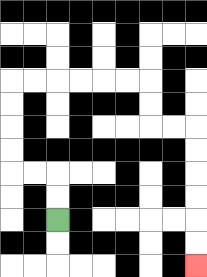{'start': '[2, 9]', 'end': '[8, 11]', 'path_directions': 'U,U,L,L,U,U,U,U,R,R,R,R,R,R,D,D,R,R,D,D,D,D,D,D', 'path_coordinates': '[[2, 9], [2, 8], [2, 7], [1, 7], [0, 7], [0, 6], [0, 5], [0, 4], [0, 3], [1, 3], [2, 3], [3, 3], [4, 3], [5, 3], [6, 3], [6, 4], [6, 5], [7, 5], [8, 5], [8, 6], [8, 7], [8, 8], [8, 9], [8, 10], [8, 11]]'}